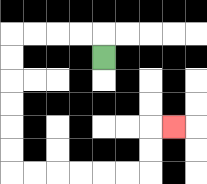{'start': '[4, 2]', 'end': '[7, 5]', 'path_directions': 'U,L,L,L,L,D,D,D,D,D,D,R,R,R,R,R,R,U,U,R', 'path_coordinates': '[[4, 2], [4, 1], [3, 1], [2, 1], [1, 1], [0, 1], [0, 2], [0, 3], [0, 4], [0, 5], [0, 6], [0, 7], [1, 7], [2, 7], [3, 7], [4, 7], [5, 7], [6, 7], [6, 6], [6, 5], [7, 5]]'}